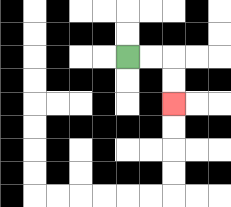{'start': '[5, 2]', 'end': '[7, 4]', 'path_directions': 'R,R,D,D', 'path_coordinates': '[[5, 2], [6, 2], [7, 2], [7, 3], [7, 4]]'}